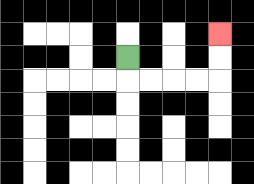{'start': '[5, 2]', 'end': '[9, 1]', 'path_directions': 'D,R,R,R,R,U,U', 'path_coordinates': '[[5, 2], [5, 3], [6, 3], [7, 3], [8, 3], [9, 3], [9, 2], [9, 1]]'}